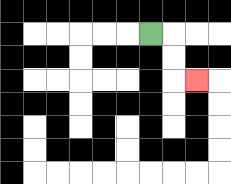{'start': '[6, 1]', 'end': '[8, 3]', 'path_directions': 'R,D,D,R', 'path_coordinates': '[[6, 1], [7, 1], [7, 2], [7, 3], [8, 3]]'}